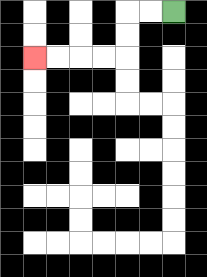{'start': '[7, 0]', 'end': '[1, 2]', 'path_directions': 'L,L,D,D,L,L,L,L', 'path_coordinates': '[[7, 0], [6, 0], [5, 0], [5, 1], [5, 2], [4, 2], [3, 2], [2, 2], [1, 2]]'}